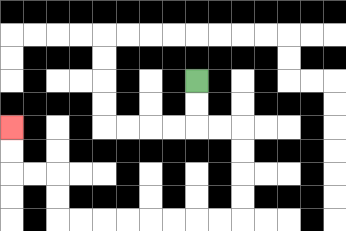{'start': '[8, 3]', 'end': '[0, 5]', 'path_directions': 'D,D,R,R,D,D,D,D,L,L,L,L,L,L,L,L,U,U,L,L,U,U', 'path_coordinates': '[[8, 3], [8, 4], [8, 5], [9, 5], [10, 5], [10, 6], [10, 7], [10, 8], [10, 9], [9, 9], [8, 9], [7, 9], [6, 9], [5, 9], [4, 9], [3, 9], [2, 9], [2, 8], [2, 7], [1, 7], [0, 7], [0, 6], [0, 5]]'}